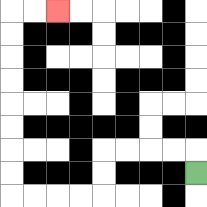{'start': '[8, 7]', 'end': '[2, 0]', 'path_directions': 'U,L,L,L,L,D,D,L,L,L,L,U,U,U,U,U,U,U,U,R,R', 'path_coordinates': '[[8, 7], [8, 6], [7, 6], [6, 6], [5, 6], [4, 6], [4, 7], [4, 8], [3, 8], [2, 8], [1, 8], [0, 8], [0, 7], [0, 6], [0, 5], [0, 4], [0, 3], [0, 2], [0, 1], [0, 0], [1, 0], [2, 0]]'}